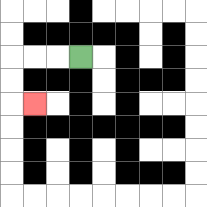{'start': '[3, 2]', 'end': '[1, 4]', 'path_directions': 'L,L,L,D,D,R', 'path_coordinates': '[[3, 2], [2, 2], [1, 2], [0, 2], [0, 3], [0, 4], [1, 4]]'}